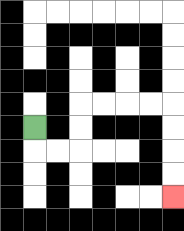{'start': '[1, 5]', 'end': '[7, 8]', 'path_directions': 'D,R,R,U,U,R,R,R,R,D,D,D,D', 'path_coordinates': '[[1, 5], [1, 6], [2, 6], [3, 6], [3, 5], [3, 4], [4, 4], [5, 4], [6, 4], [7, 4], [7, 5], [7, 6], [7, 7], [7, 8]]'}